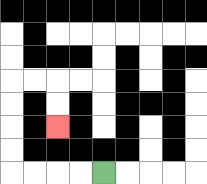{'start': '[4, 7]', 'end': '[2, 5]', 'path_directions': 'L,L,L,L,U,U,U,U,R,R,D,D', 'path_coordinates': '[[4, 7], [3, 7], [2, 7], [1, 7], [0, 7], [0, 6], [0, 5], [0, 4], [0, 3], [1, 3], [2, 3], [2, 4], [2, 5]]'}